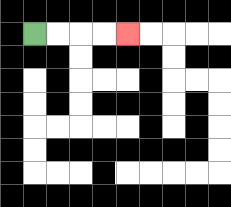{'start': '[1, 1]', 'end': '[5, 1]', 'path_directions': 'R,R,R,R', 'path_coordinates': '[[1, 1], [2, 1], [3, 1], [4, 1], [5, 1]]'}